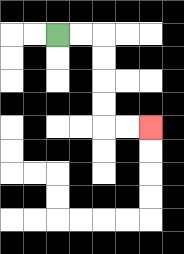{'start': '[2, 1]', 'end': '[6, 5]', 'path_directions': 'R,R,D,D,D,D,R,R', 'path_coordinates': '[[2, 1], [3, 1], [4, 1], [4, 2], [4, 3], [4, 4], [4, 5], [5, 5], [6, 5]]'}